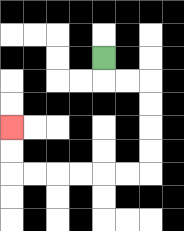{'start': '[4, 2]', 'end': '[0, 5]', 'path_directions': 'D,R,R,D,D,D,D,L,L,L,L,L,L,U,U', 'path_coordinates': '[[4, 2], [4, 3], [5, 3], [6, 3], [6, 4], [6, 5], [6, 6], [6, 7], [5, 7], [4, 7], [3, 7], [2, 7], [1, 7], [0, 7], [0, 6], [0, 5]]'}